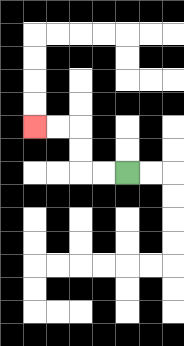{'start': '[5, 7]', 'end': '[1, 5]', 'path_directions': 'L,L,U,U,L,L', 'path_coordinates': '[[5, 7], [4, 7], [3, 7], [3, 6], [3, 5], [2, 5], [1, 5]]'}